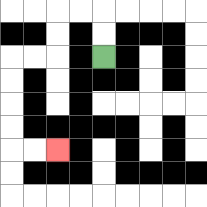{'start': '[4, 2]', 'end': '[2, 6]', 'path_directions': 'U,U,L,L,D,D,L,L,D,D,D,D,R,R', 'path_coordinates': '[[4, 2], [4, 1], [4, 0], [3, 0], [2, 0], [2, 1], [2, 2], [1, 2], [0, 2], [0, 3], [0, 4], [0, 5], [0, 6], [1, 6], [2, 6]]'}